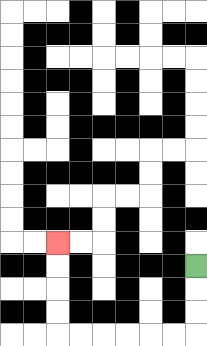{'start': '[8, 11]', 'end': '[2, 10]', 'path_directions': 'D,D,D,L,L,L,L,L,L,U,U,U,U', 'path_coordinates': '[[8, 11], [8, 12], [8, 13], [8, 14], [7, 14], [6, 14], [5, 14], [4, 14], [3, 14], [2, 14], [2, 13], [2, 12], [2, 11], [2, 10]]'}